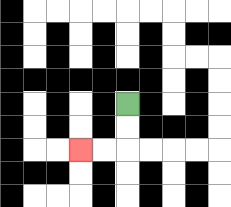{'start': '[5, 4]', 'end': '[3, 6]', 'path_directions': 'D,D,L,L', 'path_coordinates': '[[5, 4], [5, 5], [5, 6], [4, 6], [3, 6]]'}